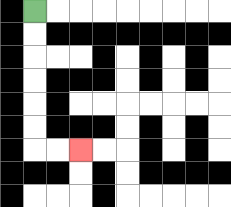{'start': '[1, 0]', 'end': '[3, 6]', 'path_directions': 'D,D,D,D,D,D,R,R', 'path_coordinates': '[[1, 0], [1, 1], [1, 2], [1, 3], [1, 4], [1, 5], [1, 6], [2, 6], [3, 6]]'}